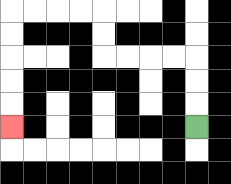{'start': '[8, 5]', 'end': '[0, 5]', 'path_directions': 'U,U,U,L,L,L,L,U,U,L,L,L,L,D,D,D,D,D', 'path_coordinates': '[[8, 5], [8, 4], [8, 3], [8, 2], [7, 2], [6, 2], [5, 2], [4, 2], [4, 1], [4, 0], [3, 0], [2, 0], [1, 0], [0, 0], [0, 1], [0, 2], [0, 3], [0, 4], [0, 5]]'}